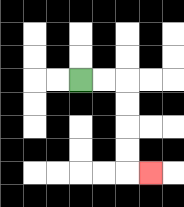{'start': '[3, 3]', 'end': '[6, 7]', 'path_directions': 'R,R,D,D,D,D,R', 'path_coordinates': '[[3, 3], [4, 3], [5, 3], [5, 4], [5, 5], [5, 6], [5, 7], [6, 7]]'}